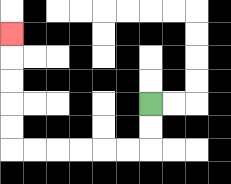{'start': '[6, 4]', 'end': '[0, 1]', 'path_directions': 'D,D,L,L,L,L,L,L,U,U,U,U,U', 'path_coordinates': '[[6, 4], [6, 5], [6, 6], [5, 6], [4, 6], [3, 6], [2, 6], [1, 6], [0, 6], [0, 5], [0, 4], [0, 3], [0, 2], [0, 1]]'}